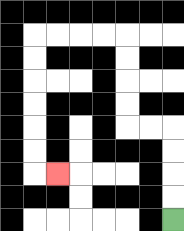{'start': '[7, 9]', 'end': '[2, 7]', 'path_directions': 'U,U,U,U,L,L,U,U,U,U,L,L,L,L,D,D,D,D,D,D,R', 'path_coordinates': '[[7, 9], [7, 8], [7, 7], [7, 6], [7, 5], [6, 5], [5, 5], [5, 4], [5, 3], [5, 2], [5, 1], [4, 1], [3, 1], [2, 1], [1, 1], [1, 2], [1, 3], [1, 4], [1, 5], [1, 6], [1, 7], [2, 7]]'}